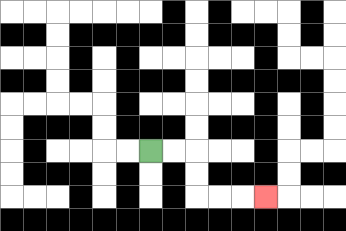{'start': '[6, 6]', 'end': '[11, 8]', 'path_directions': 'R,R,D,D,R,R,R', 'path_coordinates': '[[6, 6], [7, 6], [8, 6], [8, 7], [8, 8], [9, 8], [10, 8], [11, 8]]'}